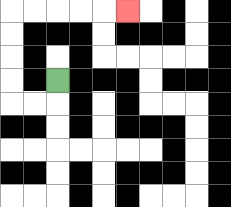{'start': '[2, 3]', 'end': '[5, 0]', 'path_directions': 'D,L,L,U,U,U,U,R,R,R,R,R', 'path_coordinates': '[[2, 3], [2, 4], [1, 4], [0, 4], [0, 3], [0, 2], [0, 1], [0, 0], [1, 0], [2, 0], [3, 0], [4, 0], [5, 0]]'}